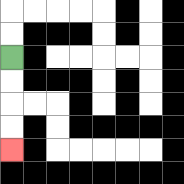{'start': '[0, 2]', 'end': '[0, 6]', 'path_directions': 'D,D,D,D', 'path_coordinates': '[[0, 2], [0, 3], [0, 4], [0, 5], [0, 6]]'}